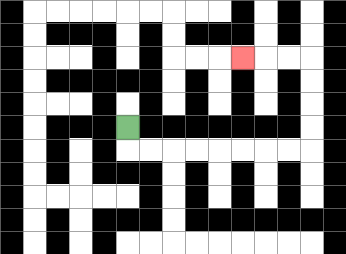{'start': '[5, 5]', 'end': '[10, 2]', 'path_directions': 'D,R,R,R,R,R,R,R,R,U,U,U,U,L,L,L', 'path_coordinates': '[[5, 5], [5, 6], [6, 6], [7, 6], [8, 6], [9, 6], [10, 6], [11, 6], [12, 6], [13, 6], [13, 5], [13, 4], [13, 3], [13, 2], [12, 2], [11, 2], [10, 2]]'}